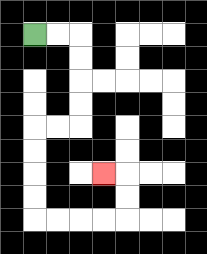{'start': '[1, 1]', 'end': '[4, 7]', 'path_directions': 'R,R,D,D,D,D,L,L,D,D,D,D,R,R,R,R,U,U,L', 'path_coordinates': '[[1, 1], [2, 1], [3, 1], [3, 2], [3, 3], [3, 4], [3, 5], [2, 5], [1, 5], [1, 6], [1, 7], [1, 8], [1, 9], [2, 9], [3, 9], [4, 9], [5, 9], [5, 8], [5, 7], [4, 7]]'}